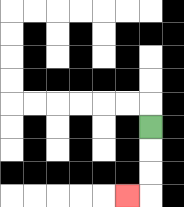{'start': '[6, 5]', 'end': '[5, 8]', 'path_directions': 'D,D,D,L', 'path_coordinates': '[[6, 5], [6, 6], [6, 7], [6, 8], [5, 8]]'}